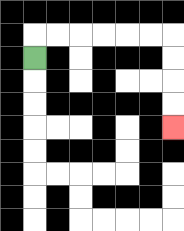{'start': '[1, 2]', 'end': '[7, 5]', 'path_directions': 'U,R,R,R,R,R,R,D,D,D,D', 'path_coordinates': '[[1, 2], [1, 1], [2, 1], [3, 1], [4, 1], [5, 1], [6, 1], [7, 1], [7, 2], [7, 3], [7, 4], [7, 5]]'}